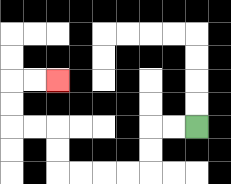{'start': '[8, 5]', 'end': '[2, 3]', 'path_directions': 'L,L,D,D,L,L,L,L,U,U,L,L,U,U,R,R', 'path_coordinates': '[[8, 5], [7, 5], [6, 5], [6, 6], [6, 7], [5, 7], [4, 7], [3, 7], [2, 7], [2, 6], [2, 5], [1, 5], [0, 5], [0, 4], [0, 3], [1, 3], [2, 3]]'}